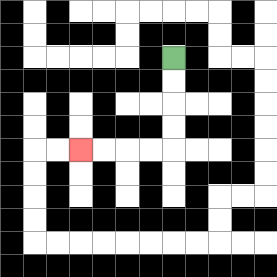{'start': '[7, 2]', 'end': '[3, 6]', 'path_directions': 'D,D,D,D,L,L,L,L', 'path_coordinates': '[[7, 2], [7, 3], [7, 4], [7, 5], [7, 6], [6, 6], [5, 6], [4, 6], [3, 6]]'}